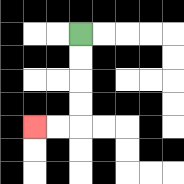{'start': '[3, 1]', 'end': '[1, 5]', 'path_directions': 'D,D,D,D,L,L', 'path_coordinates': '[[3, 1], [3, 2], [3, 3], [3, 4], [3, 5], [2, 5], [1, 5]]'}